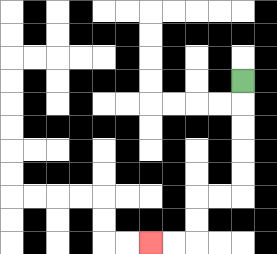{'start': '[10, 3]', 'end': '[6, 10]', 'path_directions': 'D,D,D,D,D,L,L,D,D,L,L', 'path_coordinates': '[[10, 3], [10, 4], [10, 5], [10, 6], [10, 7], [10, 8], [9, 8], [8, 8], [8, 9], [8, 10], [7, 10], [6, 10]]'}